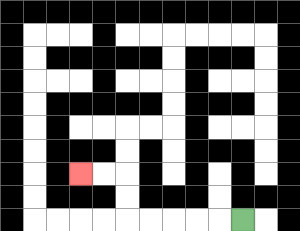{'start': '[10, 9]', 'end': '[3, 7]', 'path_directions': 'L,L,L,L,L,U,U,L,L', 'path_coordinates': '[[10, 9], [9, 9], [8, 9], [7, 9], [6, 9], [5, 9], [5, 8], [5, 7], [4, 7], [3, 7]]'}